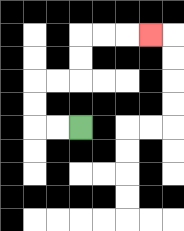{'start': '[3, 5]', 'end': '[6, 1]', 'path_directions': 'L,L,U,U,R,R,U,U,R,R,R', 'path_coordinates': '[[3, 5], [2, 5], [1, 5], [1, 4], [1, 3], [2, 3], [3, 3], [3, 2], [3, 1], [4, 1], [5, 1], [6, 1]]'}